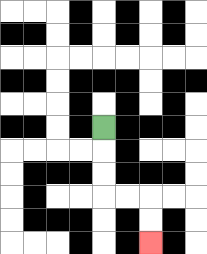{'start': '[4, 5]', 'end': '[6, 10]', 'path_directions': 'D,D,D,R,R,D,D', 'path_coordinates': '[[4, 5], [4, 6], [4, 7], [4, 8], [5, 8], [6, 8], [6, 9], [6, 10]]'}